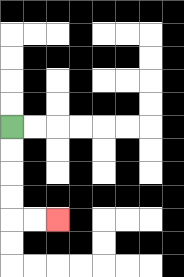{'start': '[0, 5]', 'end': '[2, 9]', 'path_directions': 'D,D,D,D,R,R', 'path_coordinates': '[[0, 5], [0, 6], [0, 7], [0, 8], [0, 9], [1, 9], [2, 9]]'}